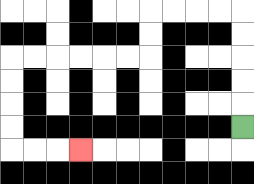{'start': '[10, 5]', 'end': '[3, 6]', 'path_directions': 'U,U,U,U,U,L,L,L,L,D,D,L,L,L,L,L,L,D,D,D,D,R,R,R', 'path_coordinates': '[[10, 5], [10, 4], [10, 3], [10, 2], [10, 1], [10, 0], [9, 0], [8, 0], [7, 0], [6, 0], [6, 1], [6, 2], [5, 2], [4, 2], [3, 2], [2, 2], [1, 2], [0, 2], [0, 3], [0, 4], [0, 5], [0, 6], [1, 6], [2, 6], [3, 6]]'}